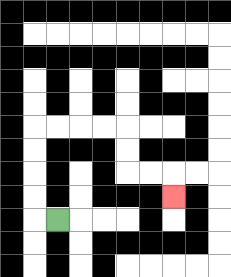{'start': '[2, 9]', 'end': '[7, 8]', 'path_directions': 'L,U,U,U,U,R,R,R,R,D,D,R,R,D', 'path_coordinates': '[[2, 9], [1, 9], [1, 8], [1, 7], [1, 6], [1, 5], [2, 5], [3, 5], [4, 5], [5, 5], [5, 6], [5, 7], [6, 7], [7, 7], [7, 8]]'}